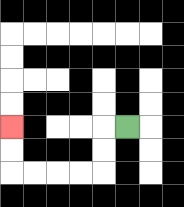{'start': '[5, 5]', 'end': '[0, 5]', 'path_directions': 'L,D,D,L,L,L,L,U,U', 'path_coordinates': '[[5, 5], [4, 5], [4, 6], [4, 7], [3, 7], [2, 7], [1, 7], [0, 7], [0, 6], [0, 5]]'}